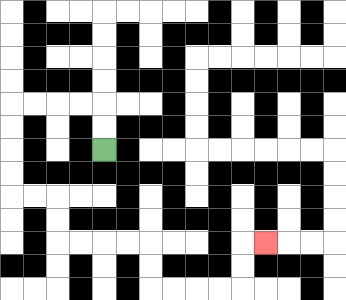{'start': '[4, 6]', 'end': '[11, 10]', 'path_directions': 'U,U,L,L,L,L,D,D,D,D,R,R,D,D,R,R,R,R,D,D,R,R,R,R,U,U,R', 'path_coordinates': '[[4, 6], [4, 5], [4, 4], [3, 4], [2, 4], [1, 4], [0, 4], [0, 5], [0, 6], [0, 7], [0, 8], [1, 8], [2, 8], [2, 9], [2, 10], [3, 10], [4, 10], [5, 10], [6, 10], [6, 11], [6, 12], [7, 12], [8, 12], [9, 12], [10, 12], [10, 11], [10, 10], [11, 10]]'}